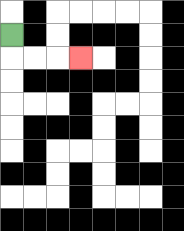{'start': '[0, 1]', 'end': '[3, 2]', 'path_directions': 'D,R,R,R', 'path_coordinates': '[[0, 1], [0, 2], [1, 2], [2, 2], [3, 2]]'}